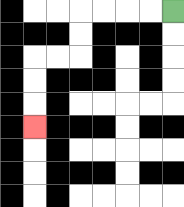{'start': '[7, 0]', 'end': '[1, 5]', 'path_directions': 'L,L,L,L,D,D,L,L,D,D,D', 'path_coordinates': '[[7, 0], [6, 0], [5, 0], [4, 0], [3, 0], [3, 1], [3, 2], [2, 2], [1, 2], [1, 3], [1, 4], [1, 5]]'}